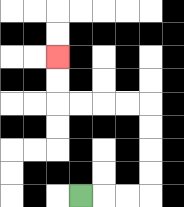{'start': '[3, 8]', 'end': '[2, 2]', 'path_directions': 'R,R,R,U,U,U,U,L,L,L,L,U,U', 'path_coordinates': '[[3, 8], [4, 8], [5, 8], [6, 8], [6, 7], [6, 6], [6, 5], [6, 4], [5, 4], [4, 4], [3, 4], [2, 4], [2, 3], [2, 2]]'}